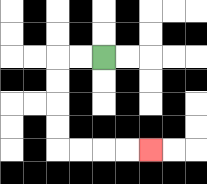{'start': '[4, 2]', 'end': '[6, 6]', 'path_directions': 'L,L,D,D,D,D,R,R,R,R', 'path_coordinates': '[[4, 2], [3, 2], [2, 2], [2, 3], [2, 4], [2, 5], [2, 6], [3, 6], [4, 6], [5, 6], [6, 6]]'}